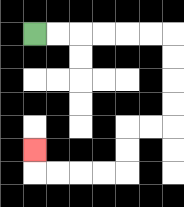{'start': '[1, 1]', 'end': '[1, 6]', 'path_directions': 'R,R,R,R,R,R,D,D,D,D,L,L,D,D,L,L,L,L,U', 'path_coordinates': '[[1, 1], [2, 1], [3, 1], [4, 1], [5, 1], [6, 1], [7, 1], [7, 2], [7, 3], [7, 4], [7, 5], [6, 5], [5, 5], [5, 6], [5, 7], [4, 7], [3, 7], [2, 7], [1, 7], [1, 6]]'}